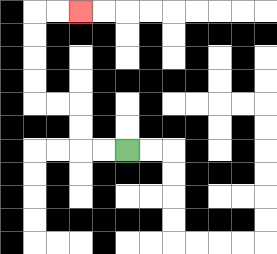{'start': '[5, 6]', 'end': '[3, 0]', 'path_directions': 'L,L,U,U,L,L,U,U,U,U,R,R', 'path_coordinates': '[[5, 6], [4, 6], [3, 6], [3, 5], [3, 4], [2, 4], [1, 4], [1, 3], [1, 2], [1, 1], [1, 0], [2, 0], [3, 0]]'}